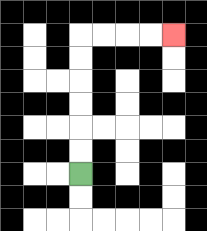{'start': '[3, 7]', 'end': '[7, 1]', 'path_directions': 'U,U,U,U,U,U,R,R,R,R', 'path_coordinates': '[[3, 7], [3, 6], [3, 5], [3, 4], [3, 3], [3, 2], [3, 1], [4, 1], [5, 1], [6, 1], [7, 1]]'}